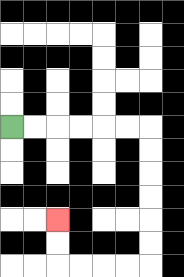{'start': '[0, 5]', 'end': '[2, 9]', 'path_directions': 'R,R,R,R,R,R,D,D,D,D,D,D,L,L,L,L,U,U', 'path_coordinates': '[[0, 5], [1, 5], [2, 5], [3, 5], [4, 5], [5, 5], [6, 5], [6, 6], [6, 7], [6, 8], [6, 9], [6, 10], [6, 11], [5, 11], [4, 11], [3, 11], [2, 11], [2, 10], [2, 9]]'}